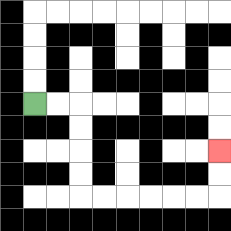{'start': '[1, 4]', 'end': '[9, 6]', 'path_directions': 'R,R,D,D,D,D,R,R,R,R,R,R,U,U', 'path_coordinates': '[[1, 4], [2, 4], [3, 4], [3, 5], [3, 6], [3, 7], [3, 8], [4, 8], [5, 8], [6, 8], [7, 8], [8, 8], [9, 8], [9, 7], [9, 6]]'}